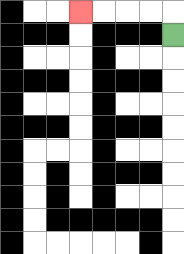{'start': '[7, 1]', 'end': '[3, 0]', 'path_directions': 'U,L,L,L,L', 'path_coordinates': '[[7, 1], [7, 0], [6, 0], [5, 0], [4, 0], [3, 0]]'}